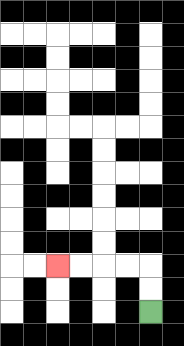{'start': '[6, 13]', 'end': '[2, 11]', 'path_directions': 'U,U,L,L,L,L', 'path_coordinates': '[[6, 13], [6, 12], [6, 11], [5, 11], [4, 11], [3, 11], [2, 11]]'}